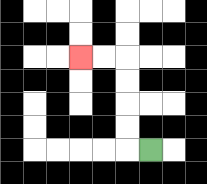{'start': '[6, 6]', 'end': '[3, 2]', 'path_directions': 'L,U,U,U,U,L,L', 'path_coordinates': '[[6, 6], [5, 6], [5, 5], [5, 4], [5, 3], [5, 2], [4, 2], [3, 2]]'}